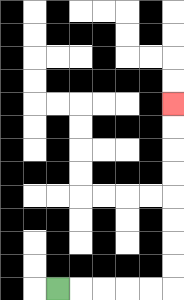{'start': '[2, 12]', 'end': '[7, 4]', 'path_directions': 'R,R,R,R,R,U,U,U,U,U,U,U,U', 'path_coordinates': '[[2, 12], [3, 12], [4, 12], [5, 12], [6, 12], [7, 12], [7, 11], [7, 10], [7, 9], [7, 8], [7, 7], [7, 6], [7, 5], [7, 4]]'}